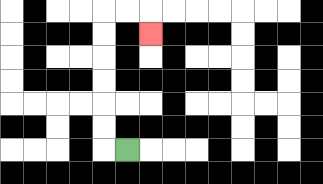{'start': '[5, 6]', 'end': '[6, 1]', 'path_directions': 'L,U,U,U,U,U,U,R,R,D', 'path_coordinates': '[[5, 6], [4, 6], [4, 5], [4, 4], [4, 3], [4, 2], [4, 1], [4, 0], [5, 0], [6, 0], [6, 1]]'}